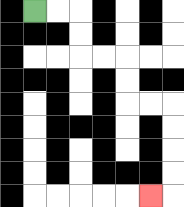{'start': '[1, 0]', 'end': '[6, 8]', 'path_directions': 'R,R,D,D,R,R,D,D,R,R,D,D,D,D,L', 'path_coordinates': '[[1, 0], [2, 0], [3, 0], [3, 1], [3, 2], [4, 2], [5, 2], [5, 3], [5, 4], [6, 4], [7, 4], [7, 5], [7, 6], [7, 7], [7, 8], [6, 8]]'}